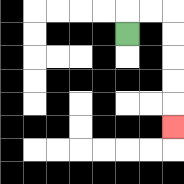{'start': '[5, 1]', 'end': '[7, 5]', 'path_directions': 'U,R,R,D,D,D,D,D', 'path_coordinates': '[[5, 1], [5, 0], [6, 0], [7, 0], [7, 1], [7, 2], [7, 3], [7, 4], [7, 5]]'}